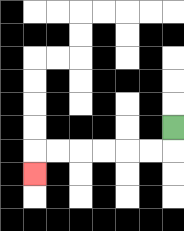{'start': '[7, 5]', 'end': '[1, 7]', 'path_directions': 'D,L,L,L,L,L,L,D', 'path_coordinates': '[[7, 5], [7, 6], [6, 6], [5, 6], [4, 6], [3, 6], [2, 6], [1, 6], [1, 7]]'}